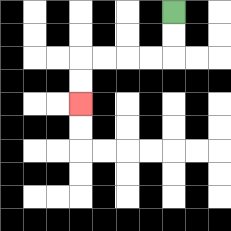{'start': '[7, 0]', 'end': '[3, 4]', 'path_directions': 'D,D,L,L,L,L,D,D', 'path_coordinates': '[[7, 0], [7, 1], [7, 2], [6, 2], [5, 2], [4, 2], [3, 2], [3, 3], [3, 4]]'}